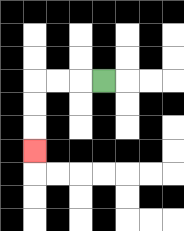{'start': '[4, 3]', 'end': '[1, 6]', 'path_directions': 'L,L,L,D,D,D', 'path_coordinates': '[[4, 3], [3, 3], [2, 3], [1, 3], [1, 4], [1, 5], [1, 6]]'}